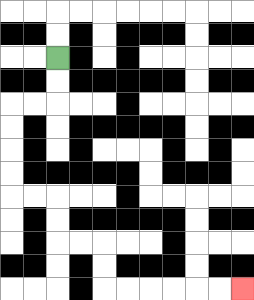{'start': '[2, 2]', 'end': '[10, 12]', 'path_directions': 'D,D,L,L,D,D,D,D,R,R,D,D,R,R,D,D,R,R,R,R,R,R', 'path_coordinates': '[[2, 2], [2, 3], [2, 4], [1, 4], [0, 4], [0, 5], [0, 6], [0, 7], [0, 8], [1, 8], [2, 8], [2, 9], [2, 10], [3, 10], [4, 10], [4, 11], [4, 12], [5, 12], [6, 12], [7, 12], [8, 12], [9, 12], [10, 12]]'}